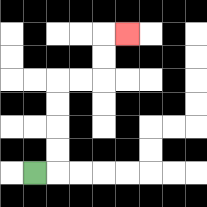{'start': '[1, 7]', 'end': '[5, 1]', 'path_directions': 'R,U,U,U,U,R,R,U,U,R', 'path_coordinates': '[[1, 7], [2, 7], [2, 6], [2, 5], [2, 4], [2, 3], [3, 3], [4, 3], [4, 2], [4, 1], [5, 1]]'}